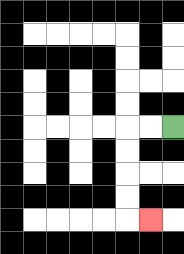{'start': '[7, 5]', 'end': '[6, 9]', 'path_directions': 'L,L,D,D,D,D,R', 'path_coordinates': '[[7, 5], [6, 5], [5, 5], [5, 6], [5, 7], [5, 8], [5, 9], [6, 9]]'}